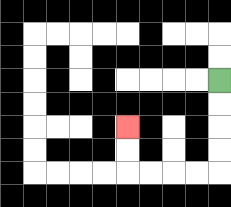{'start': '[9, 3]', 'end': '[5, 5]', 'path_directions': 'D,D,D,D,L,L,L,L,U,U', 'path_coordinates': '[[9, 3], [9, 4], [9, 5], [9, 6], [9, 7], [8, 7], [7, 7], [6, 7], [5, 7], [5, 6], [5, 5]]'}